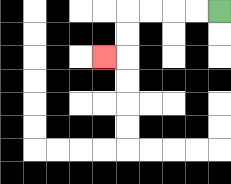{'start': '[9, 0]', 'end': '[4, 2]', 'path_directions': 'L,L,L,L,D,D,L', 'path_coordinates': '[[9, 0], [8, 0], [7, 0], [6, 0], [5, 0], [5, 1], [5, 2], [4, 2]]'}